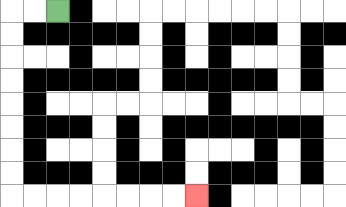{'start': '[2, 0]', 'end': '[8, 8]', 'path_directions': 'L,L,D,D,D,D,D,D,D,D,R,R,R,R,R,R,R,R', 'path_coordinates': '[[2, 0], [1, 0], [0, 0], [0, 1], [0, 2], [0, 3], [0, 4], [0, 5], [0, 6], [0, 7], [0, 8], [1, 8], [2, 8], [3, 8], [4, 8], [5, 8], [6, 8], [7, 8], [8, 8]]'}